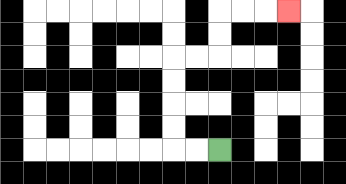{'start': '[9, 6]', 'end': '[12, 0]', 'path_directions': 'L,L,U,U,U,U,R,R,U,U,R,R,R', 'path_coordinates': '[[9, 6], [8, 6], [7, 6], [7, 5], [7, 4], [7, 3], [7, 2], [8, 2], [9, 2], [9, 1], [9, 0], [10, 0], [11, 0], [12, 0]]'}